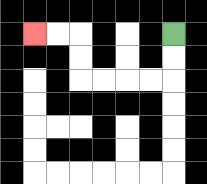{'start': '[7, 1]', 'end': '[1, 1]', 'path_directions': 'D,D,L,L,L,L,U,U,L,L', 'path_coordinates': '[[7, 1], [7, 2], [7, 3], [6, 3], [5, 3], [4, 3], [3, 3], [3, 2], [3, 1], [2, 1], [1, 1]]'}